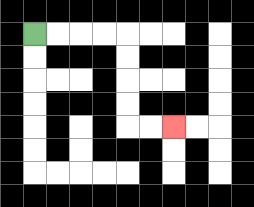{'start': '[1, 1]', 'end': '[7, 5]', 'path_directions': 'R,R,R,R,D,D,D,D,R,R', 'path_coordinates': '[[1, 1], [2, 1], [3, 1], [4, 1], [5, 1], [5, 2], [5, 3], [5, 4], [5, 5], [6, 5], [7, 5]]'}